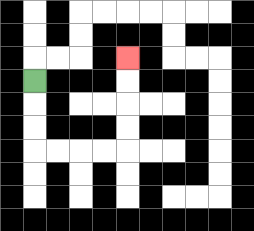{'start': '[1, 3]', 'end': '[5, 2]', 'path_directions': 'D,D,D,R,R,R,R,U,U,U,U', 'path_coordinates': '[[1, 3], [1, 4], [1, 5], [1, 6], [2, 6], [3, 6], [4, 6], [5, 6], [5, 5], [5, 4], [5, 3], [5, 2]]'}